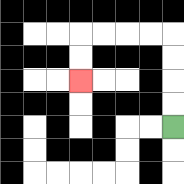{'start': '[7, 5]', 'end': '[3, 3]', 'path_directions': 'U,U,U,U,L,L,L,L,D,D', 'path_coordinates': '[[7, 5], [7, 4], [7, 3], [7, 2], [7, 1], [6, 1], [5, 1], [4, 1], [3, 1], [3, 2], [3, 3]]'}